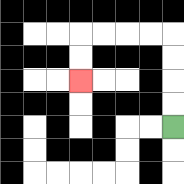{'start': '[7, 5]', 'end': '[3, 3]', 'path_directions': 'U,U,U,U,L,L,L,L,D,D', 'path_coordinates': '[[7, 5], [7, 4], [7, 3], [7, 2], [7, 1], [6, 1], [5, 1], [4, 1], [3, 1], [3, 2], [3, 3]]'}